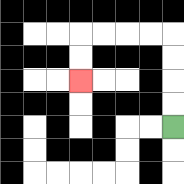{'start': '[7, 5]', 'end': '[3, 3]', 'path_directions': 'U,U,U,U,L,L,L,L,D,D', 'path_coordinates': '[[7, 5], [7, 4], [7, 3], [7, 2], [7, 1], [6, 1], [5, 1], [4, 1], [3, 1], [3, 2], [3, 3]]'}